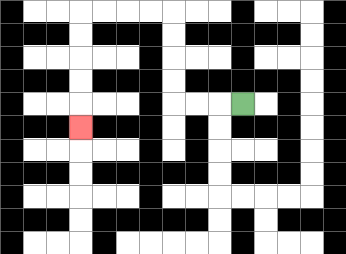{'start': '[10, 4]', 'end': '[3, 5]', 'path_directions': 'L,L,L,U,U,U,U,L,L,L,L,D,D,D,D,D', 'path_coordinates': '[[10, 4], [9, 4], [8, 4], [7, 4], [7, 3], [7, 2], [7, 1], [7, 0], [6, 0], [5, 0], [4, 0], [3, 0], [3, 1], [3, 2], [3, 3], [3, 4], [3, 5]]'}